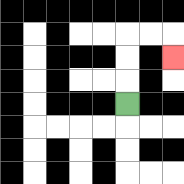{'start': '[5, 4]', 'end': '[7, 2]', 'path_directions': 'U,U,U,R,R,D', 'path_coordinates': '[[5, 4], [5, 3], [5, 2], [5, 1], [6, 1], [7, 1], [7, 2]]'}